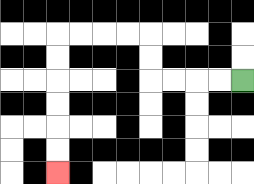{'start': '[10, 3]', 'end': '[2, 7]', 'path_directions': 'L,L,L,L,U,U,L,L,L,L,D,D,D,D,D,D', 'path_coordinates': '[[10, 3], [9, 3], [8, 3], [7, 3], [6, 3], [6, 2], [6, 1], [5, 1], [4, 1], [3, 1], [2, 1], [2, 2], [2, 3], [2, 4], [2, 5], [2, 6], [2, 7]]'}